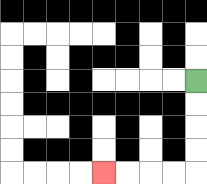{'start': '[8, 3]', 'end': '[4, 7]', 'path_directions': 'D,D,D,D,L,L,L,L', 'path_coordinates': '[[8, 3], [8, 4], [8, 5], [8, 6], [8, 7], [7, 7], [6, 7], [5, 7], [4, 7]]'}